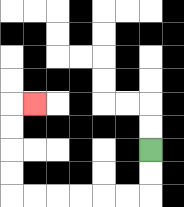{'start': '[6, 6]', 'end': '[1, 4]', 'path_directions': 'D,D,L,L,L,L,L,L,U,U,U,U,R', 'path_coordinates': '[[6, 6], [6, 7], [6, 8], [5, 8], [4, 8], [3, 8], [2, 8], [1, 8], [0, 8], [0, 7], [0, 6], [0, 5], [0, 4], [1, 4]]'}